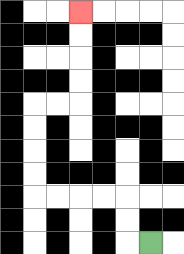{'start': '[6, 10]', 'end': '[3, 0]', 'path_directions': 'L,U,U,L,L,L,L,U,U,U,U,R,R,U,U,U,U', 'path_coordinates': '[[6, 10], [5, 10], [5, 9], [5, 8], [4, 8], [3, 8], [2, 8], [1, 8], [1, 7], [1, 6], [1, 5], [1, 4], [2, 4], [3, 4], [3, 3], [3, 2], [3, 1], [3, 0]]'}